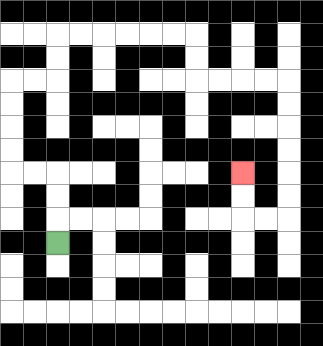{'start': '[2, 10]', 'end': '[10, 7]', 'path_directions': 'U,U,U,L,L,U,U,U,U,R,R,U,U,R,R,R,R,R,R,D,D,R,R,R,R,D,D,D,D,D,D,L,L,U,U', 'path_coordinates': '[[2, 10], [2, 9], [2, 8], [2, 7], [1, 7], [0, 7], [0, 6], [0, 5], [0, 4], [0, 3], [1, 3], [2, 3], [2, 2], [2, 1], [3, 1], [4, 1], [5, 1], [6, 1], [7, 1], [8, 1], [8, 2], [8, 3], [9, 3], [10, 3], [11, 3], [12, 3], [12, 4], [12, 5], [12, 6], [12, 7], [12, 8], [12, 9], [11, 9], [10, 9], [10, 8], [10, 7]]'}